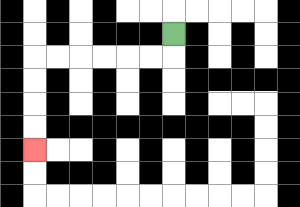{'start': '[7, 1]', 'end': '[1, 6]', 'path_directions': 'D,L,L,L,L,L,L,D,D,D,D', 'path_coordinates': '[[7, 1], [7, 2], [6, 2], [5, 2], [4, 2], [3, 2], [2, 2], [1, 2], [1, 3], [1, 4], [1, 5], [1, 6]]'}